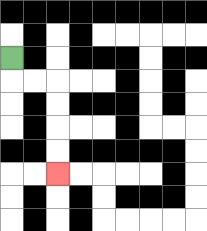{'start': '[0, 2]', 'end': '[2, 7]', 'path_directions': 'D,R,R,D,D,D,D', 'path_coordinates': '[[0, 2], [0, 3], [1, 3], [2, 3], [2, 4], [2, 5], [2, 6], [2, 7]]'}